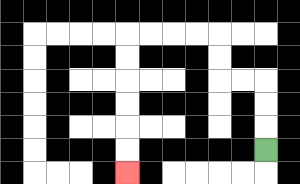{'start': '[11, 6]', 'end': '[5, 7]', 'path_directions': 'U,U,U,L,L,U,U,L,L,L,L,D,D,D,D,D,D', 'path_coordinates': '[[11, 6], [11, 5], [11, 4], [11, 3], [10, 3], [9, 3], [9, 2], [9, 1], [8, 1], [7, 1], [6, 1], [5, 1], [5, 2], [5, 3], [5, 4], [5, 5], [5, 6], [5, 7]]'}